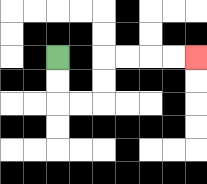{'start': '[2, 2]', 'end': '[8, 2]', 'path_directions': 'D,D,R,R,U,U,R,R,R,R', 'path_coordinates': '[[2, 2], [2, 3], [2, 4], [3, 4], [4, 4], [4, 3], [4, 2], [5, 2], [6, 2], [7, 2], [8, 2]]'}